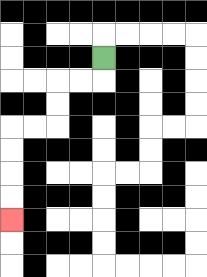{'start': '[4, 2]', 'end': '[0, 9]', 'path_directions': 'D,L,L,D,D,L,L,D,D,D,D', 'path_coordinates': '[[4, 2], [4, 3], [3, 3], [2, 3], [2, 4], [2, 5], [1, 5], [0, 5], [0, 6], [0, 7], [0, 8], [0, 9]]'}